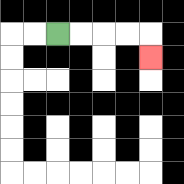{'start': '[2, 1]', 'end': '[6, 2]', 'path_directions': 'R,R,R,R,D', 'path_coordinates': '[[2, 1], [3, 1], [4, 1], [5, 1], [6, 1], [6, 2]]'}